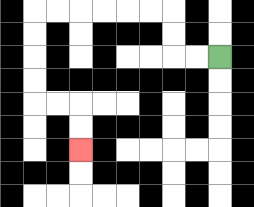{'start': '[9, 2]', 'end': '[3, 6]', 'path_directions': 'L,L,U,U,L,L,L,L,L,L,D,D,D,D,R,R,D,D', 'path_coordinates': '[[9, 2], [8, 2], [7, 2], [7, 1], [7, 0], [6, 0], [5, 0], [4, 0], [3, 0], [2, 0], [1, 0], [1, 1], [1, 2], [1, 3], [1, 4], [2, 4], [3, 4], [3, 5], [3, 6]]'}